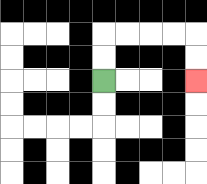{'start': '[4, 3]', 'end': '[8, 3]', 'path_directions': 'U,U,R,R,R,R,D,D', 'path_coordinates': '[[4, 3], [4, 2], [4, 1], [5, 1], [6, 1], [7, 1], [8, 1], [8, 2], [8, 3]]'}